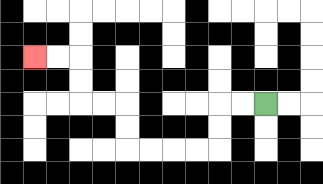{'start': '[11, 4]', 'end': '[1, 2]', 'path_directions': 'L,L,D,D,L,L,L,L,U,U,L,L,U,U,L,L', 'path_coordinates': '[[11, 4], [10, 4], [9, 4], [9, 5], [9, 6], [8, 6], [7, 6], [6, 6], [5, 6], [5, 5], [5, 4], [4, 4], [3, 4], [3, 3], [3, 2], [2, 2], [1, 2]]'}